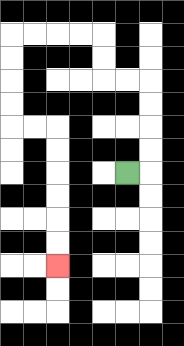{'start': '[5, 7]', 'end': '[2, 11]', 'path_directions': 'R,U,U,U,U,L,L,U,U,L,L,L,L,D,D,D,D,R,R,D,D,D,D,D,D', 'path_coordinates': '[[5, 7], [6, 7], [6, 6], [6, 5], [6, 4], [6, 3], [5, 3], [4, 3], [4, 2], [4, 1], [3, 1], [2, 1], [1, 1], [0, 1], [0, 2], [0, 3], [0, 4], [0, 5], [1, 5], [2, 5], [2, 6], [2, 7], [2, 8], [2, 9], [2, 10], [2, 11]]'}